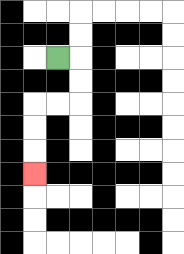{'start': '[2, 2]', 'end': '[1, 7]', 'path_directions': 'R,D,D,L,L,D,D,D', 'path_coordinates': '[[2, 2], [3, 2], [3, 3], [3, 4], [2, 4], [1, 4], [1, 5], [1, 6], [1, 7]]'}